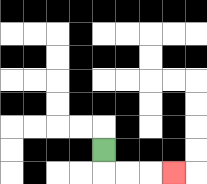{'start': '[4, 6]', 'end': '[7, 7]', 'path_directions': 'D,R,R,R', 'path_coordinates': '[[4, 6], [4, 7], [5, 7], [6, 7], [7, 7]]'}